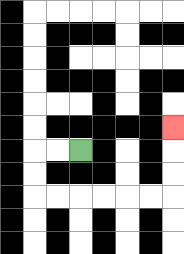{'start': '[3, 6]', 'end': '[7, 5]', 'path_directions': 'L,L,D,D,R,R,R,R,R,R,U,U,U', 'path_coordinates': '[[3, 6], [2, 6], [1, 6], [1, 7], [1, 8], [2, 8], [3, 8], [4, 8], [5, 8], [6, 8], [7, 8], [7, 7], [7, 6], [7, 5]]'}